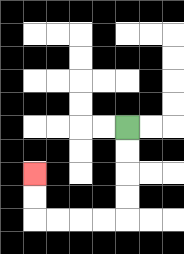{'start': '[5, 5]', 'end': '[1, 7]', 'path_directions': 'D,D,D,D,L,L,L,L,U,U', 'path_coordinates': '[[5, 5], [5, 6], [5, 7], [5, 8], [5, 9], [4, 9], [3, 9], [2, 9], [1, 9], [1, 8], [1, 7]]'}